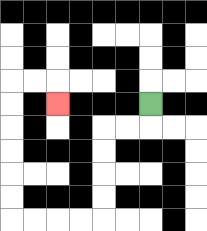{'start': '[6, 4]', 'end': '[2, 4]', 'path_directions': 'D,L,L,D,D,D,D,L,L,L,L,U,U,U,U,U,U,R,R,D', 'path_coordinates': '[[6, 4], [6, 5], [5, 5], [4, 5], [4, 6], [4, 7], [4, 8], [4, 9], [3, 9], [2, 9], [1, 9], [0, 9], [0, 8], [0, 7], [0, 6], [0, 5], [0, 4], [0, 3], [1, 3], [2, 3], [2, 4]]'}